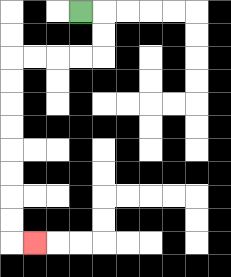{'start': '[3, 0]', 'end': '[1, 10]', 'path_directions': 'R,D,D,L,L,L,L,D,D,D,D,D,D,D,D,R', 'path_coordinates': '[[3, 0], [4, 0], [4, 1], [4, 2], [3, 2], [2, 2], [1, 2], [0, 2], [0, 3], [0, 4], [0, 5], [0, 6], [0, 7], [0, 8], [0, 9], [0, 10], [1, 10]]'}